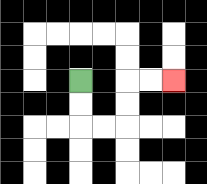{'start': '[3, 3]', 'end': '[7, 3]', 'path_directions': 'D,D,R,R,U,U,R,R', 'path_coordinates': '[[3, 3], [3, 4], [3, 5], [4, 5], [5, 5], [5, 4], [5, 3], [6, 3], [7, 3]]'}